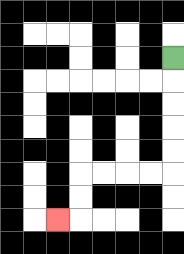{'start': '[7, 2]', 'end': '[2, 9]', 'path_directions': 'D,D,D,D,D,L,L,L,L,D,D,L', 'path_coordinates': '[[7, 2], [7, 3], [7, 4], [7, 5], [7, 6], [7, 7], [6, 7], [5, 7], [4, 7], [3, 7], [3, 8], [3, 9], [2, 9]]'}